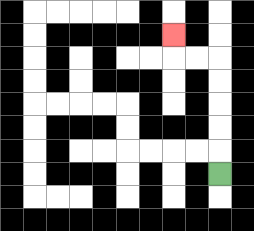{'start': '[9, 7]', 'end': '[7, 1]', 'path_directions': 'U,U,U,U,U,L,L,U', 'path_coordinates': '[[9, 7], [9, 6], [9, 5], [9, 4], [9, 3], [9, 2], [8, 2], [7, 2], [7, 1]]'}